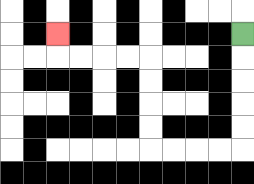{'start': '[10, 1]', 'end': '[2, 1]', 'path_directions': 'D,D,D,D,D,L,L,L,L,U,U,U,U,L,L,L,L,U', 'path_coordinates': '[[10, 1], [10, 2], [10, 3], [10, 4], [10, 5], [10, 6], [9, 6], [8, 6], [7, 6], [6, 6], [6, 5], [6, 4], [6, 3], [6, 2], [5, 2], [4, 2], [3, 2], [2, 2], [2, 1]]'}